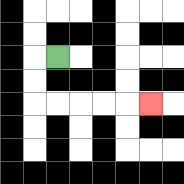{'start': '[2, 2]', 'end': '[6, 4]', 'path_directions': 'L,D,D,R,R,R,R,R', 'path_coordinates': '[[2, 2], [1, 2], [1, 3], [1, 4], [2, 4], [3, 4], [4, 4], [5, 4], [6, 4]]'}